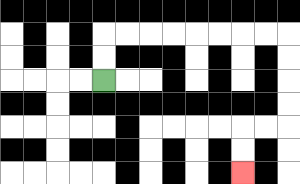{'start': '[4, 3]', 'end': '[10, 7]', 'path_directions': 'U,U,R,R,R,R,R,R,R,R,D,D,D,D,L,L,D,D', 'path_coordinates': '[[4, 3], [4, 2], [4, 1], [5, 1], [6, 1], [7, 1], [8, 1], [9, 1], [10, 1], [11, 1], [12, 1], [12, 2], [12, 3], [12, 4], [12, 5], [11, 5], [10, 5], [10, 6], [10, 7]]'}